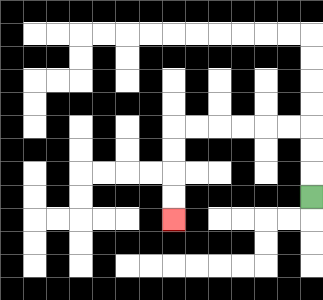{'start': '[13, 8]', 'end': '[7, 9]', 'path_directions': 'U,U,U,L,L,L,L,L,L,D,D,D,D', 'path_coordinates': '[[13, 8], [13, 7], [13, 6], [13, 5], [12, 5], [11, 5], [10, 5], [9, 5], [8, 5], [7, 5], [7, 6], [7, 7], [7, 8], [7, 9]]'}